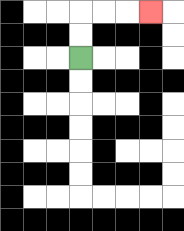{'start': '[3, 2]', 'end': '[6, 0]', 'path_directions': 'U,U,R,R,R', 'path_coordinates': '[[3, 2], [3, 1], [3, 0], [4, 0], [5, 0], [6, 0]]'}